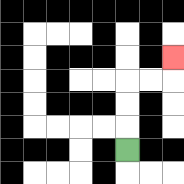{'start': '[5, 6]', 'end': '[7, 2]', 'path_directions': 'U,U,U,R,R,U', 'path_coordinates': '[[5, 6], [5, 5], [5, 4], [5, 3], [6, 3], [7, 3], [7, 2]]'}